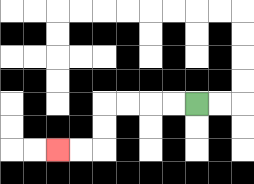{'start': '[8, 4]', 'end': '[2, 6]', 'path_directions': 'L,L,L,L,D,D,L,L', 'path_coordinates': '[[8, 4], [7, 4], [6, 4], [5, 4], [4, 4], [4, 5], [4, 6], [3, 6], [2, 6]]'}